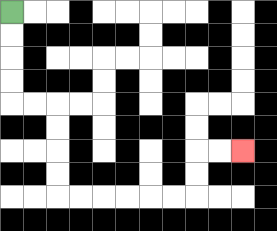{'start': '[0, 0]', 'end': '[10, 6]', 'path_directions': 'D,D,D,D,R,R,D,D,D,D,R,R,R,R,R,R,U,U,R,R', 'path_coordinates': '[[0, 0], [0, 1], [0, 2], [0, 3], [0, 4], [1, 4], [2, 4], [2, 5], [2, 6], [2, 7], [2, 8], [3, 8], [4, 8], [5, 8], [6, 8], [7, 8], [8, 8], [8, 7], [8, 6], [9, 6], [10, 6]]'}